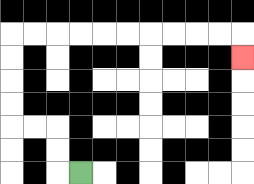{'start': '[3, 7]', 'end': '[10, 2]', 'path_directions': 'L,U,U,L,L,U,U,U,U,R,R,R,R,R,R,R,R,R,R,D', 'path_coordinates': '[[3, 7], [2, 7], [2, 6], [2, 5], [1, 5], [0, 5], [0, 4], [0, 3], [0, 2], [0, 1], [1, 1], [2, 1], [3, 1], [4, 1], [5, 1], [6, 1], [7, 1], [8, 1], [9, 1], [10, 1], [10, 2]]'}